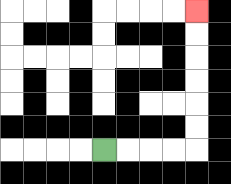{'start': '[4, 6]', 'end': '[8, 0]', 'path_directions': 'R,R,R,R,U,U,U,U,U,U', 'path_coordinates': '[[4, 6], [5, 6], [6, 6], [7, 6], [8, 6], [8, 5], [8, 4], [8, 3], [8, 2], [8, 1], [8, 0]]'}